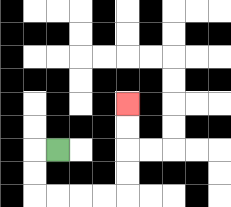{'start': '[2, 6]', 'end': '[5, 4]', 'path_directions': 'L,D,D,R,R,R,R,U,U,U,U', 'path_coordinates': '[[2, 6], [1, 6], [1, 7], [1, 8], [2, 8], [3, 8], [4, 8], [5, 8], [5, 7], [5, 6], [5, 5], [5, 4]]'}